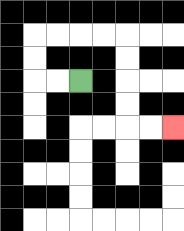{'start': '[3, 3]', 'end': '[7, 5]', 'path_directions': 'L,L,U,U,R,R,R,R,D,D,D,D,R,R', 'path_coordinates': '[[3, 3], [2, 3], [1, 3], [1, 2], [1, 1], [2, 1], [3, 1], [4, 1], [5, 1], [5, 2], [5, 3], [5, 4], [5, 5], [6, 5], [7, 5]]'}